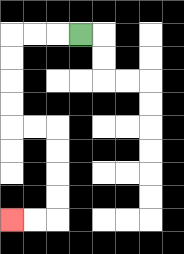{'start': '[3, 1]', 'end': '[0, 9]', 'path_directions': 'L,L,L,D,D,D,D,R,R,D,D,D,D,L,L', 'path_coordinates': '[[3, 1], [2, 1], [1, 1], [0, 1], [0, 2], [0, 3], [0, 4], [0, 5], [1, 5], [2, 5], [2, 6], [2, 7], [2, 8], [2, 9], [1, 9], [0, 9]]'}